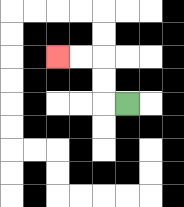{'start': '[5, 4]', 'end': '[2, 2]', 'path_directions': 'L,U,U,L,L', 'path_coordinates': '[[5, 4], [4, 4], [4, 3], [4, 2], [3, 2], [2, 2]]'}